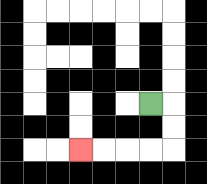{'start': '[6, 4]', 'end': '[3, 6]', 'path_directions': 'R,D,D,L,L,L,L', 'path_coordinates': '[[6, 4], [7, 4], [7, 5], [7, 6], [6, 6], [5, 6], [4, 6], [3, 6]]'}